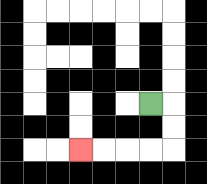{'start': '[6, 4]', 'end': '[3, 6]', 'path_directions': 'R,D,D,L,L,L,L', 'path_coordinates': '[[6, 4], [7, 4], [7, 5], [7, 6], [6, 6], [5, 6], [4, 6], [3, 6]]'}